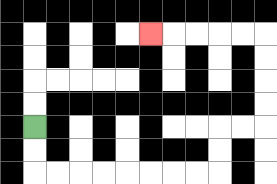{'start': '[1, 5]', 'end': '[6, 1]', 'path_directions': 'D,D,R,R,R,R,R,R,R,R,U,U,R,R,U,U,U,U,L,L,L,L,L', 'path_coordinates': '[[1, 5], [1, 6], [1, 7], [2, 7], [3, 7], [4, 7], [5, 7], [6, 7], [7, 7], [8, 7], [9, 7], [9, 6], [9, 5], [10, 5], [11, 5], [11, 4], [11, 3], [11, 2], [11, 1], [10, 1], [9, 1], [8, 1], [7, 1], [6, 1]]'}